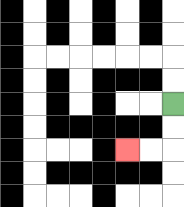{'start': '[7, 4]', 'end': '[5, 6]', 'path_directions': 'D,D,L,L', 'path_coordinates': '[[7, 4], [7, 5], [7, 6], [6, 6], [5, 6]]'}